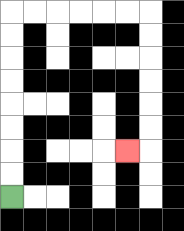{'start': '[0, 8]', 'end': '[5, 6]', 'path_directions': 'U,U,U,U,U,U,U,U,R,R,R,R,R,R,D,D,D,D,D,D,L', 'path_coordinates': '[[0, 8], [0, 7], [0, 6], [0, 5], [0, 4], [0, 3], [0, 2], [0, 1], [0, 0], [1, 0], [2, 0], [3, 0], [4, 0], [5, 0], [6, 0], [6, 1], [6, 2], [6, 3], [6, 4], [6, 5], [6, 6], [5, 6]]'}